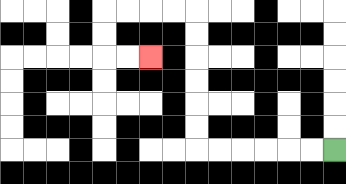{'start': '[14, 6]', 'end': '[6, 2]', 'path_directions': 'L,L,L,L,L,L,U,U,U,U,U,U,L,L,L,L,D,D,R,R', 'path_coordinates': '[[14, 6], [13, 6], [12, 6], [11, 6], [10, 6], [9, 6], [8, 6], [8, 5], [8, 4], [8, 3], [8, 2], [8, 1], [8, 0], [7, 0], [6, 0], [5, 0], [4, 0], [4, 1], [4, 2], [5, 2], [6, 2]]'}